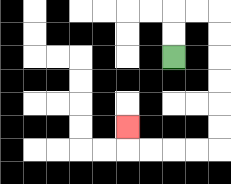{'start': '[7, 2]', 'end': '[5, 5]', 'path_directions': 'U,U,R,R,D,D,D,D,D,D,L,L,L,L,U', 'path_coordinates': '[[7, 2], [7, 1], [7, 0], [8, 0], [9, 0], [9, 1], [9, 2], [9, 3], [9, 4], [9, 5], [9, 6], [8, 6], [7, 6], [6, 6], [5, 6], [5, 5]]'}